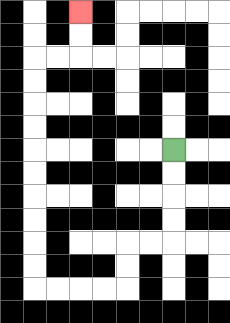{'start': '[7, 6]', 'end': '[3, 0]', 'path_directions': 'D,D,D,D,L,L,D,D,L,L,L,L,U,U,U,U,U,U,U,U,U,U,R,R,U,U', 'path_coordinates': '[[7, 6], [7, 7], [7, 8], [7, 9], [7, 10], [6, 10], [5, 10], [5, 11], [5, 12], [4, 12], [3, 12], [2, 12], [1, 12], [1, 11], [1, 10], [1, 9], [1, 8], [1, 7], [1, 6], [1, 5], [1, 4], [1, 3], [1, 2], [2, 2], [3, 2], [3, 1], [3, 0]]'}